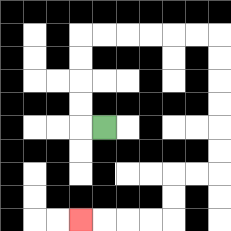{'start': '[4, 5]', 'end': '[3, 9]', 'path_directions': 'L,U,U,U,U,R,R,R,R,R,R,D,D,D,D,D,D,L,L,D,D,L,L,L,L', 'path_coordinates': '[[4, 5], [3, 5], [3, 4], [3, 3], [3, 2], [3, 1], [4, 1], [5, 1], [6, 1], [7, 1], [8, 1], [9, 1], [9, 2], [9, 3], [9, 4], [9, 5], [9, 6], [9, 7], [8, 7], [7, 7], [7, 8], [7, 9], [6, 9], [5, 9], [4, 9], [3, 9]]'}